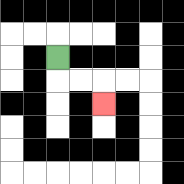{'start': '[2, 2]', 'end': '[4, 4]', 'path_directions': 'D,R,R,D', 'path_coordinates': '[[2, 2], [2, 3], [3, 3], [4, 3], [4, 4]]'}